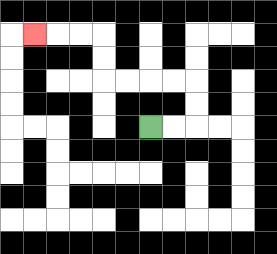{'start': '[6, 5]', 'end': '[1, 1]', 'path_directions': 'R,R,U,U,L,L,L,L,U,U,L,L,L', 'path_coordinates': '[[6, 5], [7, 5], [8, 5], [8, 4], [8, 3], [7, 3], [6, 3], [5, 3], [4, 3], [4, 2], [4, 1], [3, 1], [2, 1], [1, 1]]'}